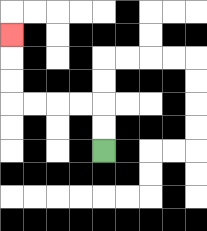{'start': '[4, 6]', 'end': '[0, 1]', 'path_directions': 'U,U,L,L,L,L,U,U,U', 'path_coordinates': '[[4, 6], [4, 5], [4, 4], [3, 4], [2, 4], [1, 4], [0, 4], [0, 3], [0, 2], [0, 1]]'}